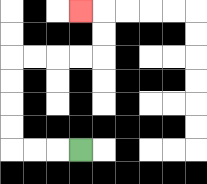{'start': '[3, 6]', 'end': '[3, 0]', 'path_directions': 'L,L,L,U,U,U,U,R,R,R,R,U,U,L', 'path_coordinates': '[[3, 6], [2, 6], [1, 6], [0, 6], [0, 5], [0, 4], [0, 3], [0, 2], [1, 2], [2, 2], [3, 2], [4, 2], [4, 1], [4, 0], [3, 0]]'}